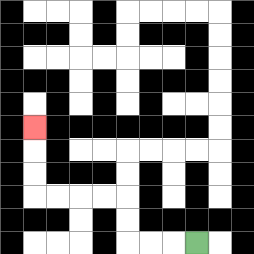{'start': '[8, 10]', 'end': '[1, 5]', 'path_directions': 'L,L,L,U,U,L,L,L,L,U,U,U', 'path_coordinates': '[[8, 10], [7, 10], [6, 10], [5, 10], [5, 9], [5, 8], [4, 8], [3, 8], [2, 8], [1, 8], [1, 7], [1, 6], [1, 5]]'}